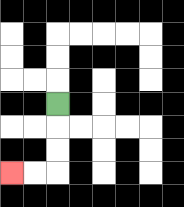{'start': '[2, 4]', 'end': '[0, 7]', 'path_directions': 'D,D,D,L,L', 'path_coordinates': '[[2, 4], [2, 5], [2, 6], [2, 7], [1, 7], [0, 7]]'}